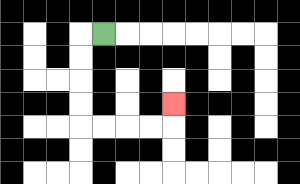{'start': '[4, 1]', 'end': '[7, 4]', 'path_directions': 'L,D,D,D,D,R,R,R,R,U', 'path_coordinates': '[[4, 1], [3, 1], [3, 2], [3, 3], [3, 4], [3, 5], [4, 5], [5, 5], [6, 5], [7, 5], [7, 4]]'}